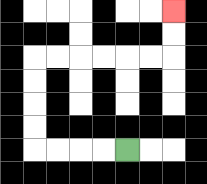{'start': '[5, 6]', 'end': '[7, 0]', 'path_directions': 'L,L,L,L,U,U,U,U,R,R,R,R,R,R,U,U', 'path_coordinates': '[[5, 6], [4, 6], [3, 6], [2, 6], [1, 6], [1, 5], [1, 4], [1, 3], [1, 2], [2, 2], [3, 2], [4, 2], [5, 2], [6, 2], [7, 2], [7, 1], [7, 0]]'}